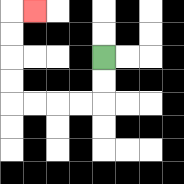{'start': '[4, 2]', 'end': '[1, 0]', 'path_directions': 'D,D,L,L,L,L,U,U,U,U,R', 'path_coordinates': '[[4, 2], [4, 3], [4, 4], [3, 4], [2, 4], [1, 4], [0, 4], [0, 3], [0, 2], [0, 1], [0, 0], [1, 0]]'}